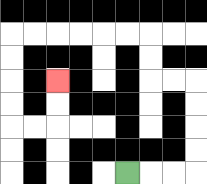{'start': '[5, 7]', 'end': '[2, 3]', 'path_directions': 'R,R,R,U,U,U,U,L,L,U,U,L,L,L,L,L,L,D,D,D,D,R,R,U,U', 'path_coordinates': '[[5, 7], [6, 7], [7, 7], [8, 7], [8, 6], [8, 5], [8, 4], [8, 3], [7, 3], [6, 3], [6, 2], [6, 1], [5, 1], [4, 1], [3, 1], [2, 1], [1, 1], [0, 1], [0, 2], [0, 3], [0, 4], [0, 5], [1, 5], [2, 5], [2, 4], [2, 3]]'}